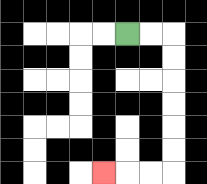{'start': '[5, 1]', 'end': '[4, 7]', 'path_directions': 'R,R,D,D,D,D,D,D,L,L,L', 'path_coordinates': '[[5, 1], [6, 1], [7, 1], [7, 2], [7, 3], [7, 4], [7, 5], [7, 6], [7, 7], [6, 7], [5, 7], [4, 7]]'}